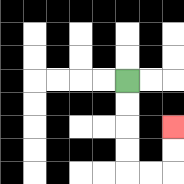{'start': '[5, 3]', 'end': '[7, 5]', 'path_directions': 'D,D,D,D,R,R,U,U', 'path_coordinates': '[[5, 3], [5, 4], [5, 5], [5, 6], [5, 7], [6, 7], [7, 7], [7, 6], [7, 5]]'}